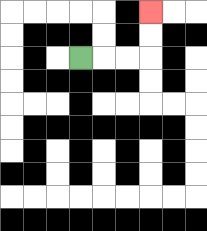{'start': '[3, 2]', 'end': '[6, 0]', 'path_directions': 'R,R,R,U,U', 'path_coordinates': '[[3, 2], [4, 2], [5, 2], [6, 2], [6, 1], [6, 0]]'}